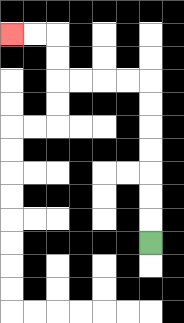{'start': '[6, 10]', 'end': '[0, 1]', 'path_directions': 'U,U,U,U,U,U,U,L,L,L,L,U,U,L,L', 'path_coordinates': '[[6, 10], [6, 9], [6, 8], [6, 7], [6, 6], [6, 5], [6, 4], [6, 3], [5, 3], [4, 3], [3, 3], [2, 3], [2, 2], [2, 1], [1, 1], [0, 1]]'}